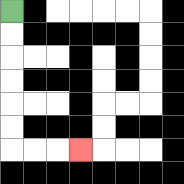{'start': '[0, 0]', 'end': '[3, 6]', 'path_directions': 'D,D,D,D,D,D,R,R,R', 'path_coordinates': '[[0, 0], [0, 1], [0, 2], [0, 3], [0, 4], [0, 5], [0, 6], [1, 6], [2, 6], [3, 6]]'}